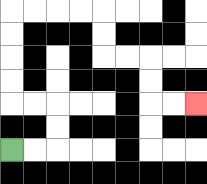{'start': '[0, 6]', 'end': '[8, 4]', 'path_directions': 'R,R,U,U,L,L,U,U,U,U,R,R,R,R,D,D,R,R,D,D,R,R', 'path_coordinates': '[[0, 6], [1, 6], [2, 6], [2, 5], [2, 4], [1, 4], [0, 4], [0, 3], [0, 2], [0, 1], [0, 0], [1, 0], [2, 0], [3, 0], [4, 0], [4, 1], [4, 2], [5, 2], [6, 2], [6, 3], [6, 4], [7, 4], [8, 4]]'}